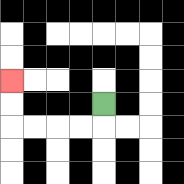{'start': '[4, 4]', 'end': '[0, 3]', 'path_directions': 'D,L,L,L,L,U,U', 'path_coordinates': '[[4, 4], [4, 5], [3, 5], [2, 5], [1, 5], [0, 5], [0, 4], [0, 3]]'}